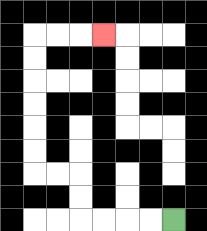{'start': '[7, 9]', 'end': '[4, 1]', 'path_directions': 'L,L,L,L,U,U,L,L,U,U,U,U,U,U,R,R,R', 'path_coordinates': '[[7, 9], [6, 9], [5, 9], [4, 9], [3, 9], [3, 8], [3, 7], [2, 7], [1, 7], [1, 6], [1, 5], [1, 4], [1, 3], [1, 2], [1, 1], [2, 1], [3, 1], [4, 1]]'}